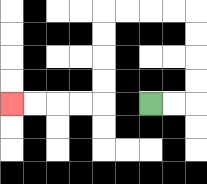{'start': '[6, 4]', 'end': '[0, 4]', 'path_directions': 'R,R,U,U,U,U,L,L,L,L,D,D,D,D,L,L,L,L', 'path_coordinates': '[[6, 4], [7, 4], [8, 4], [8, 3], [8, 2], [8, 1], [8, 0], [7, 0], [6, 0], [5, 0], [4, 0], [4, 1], [4, 2], [4, 3], [4, 4], [3, 4], [2, 4], [1, 4], [0, 4]]'}